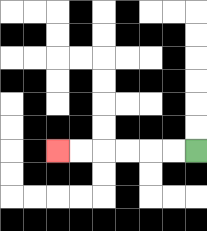{'start': '[8, 6]', 'end': '[2, 6]', 'path_directions': 'L,L,L,L,L,L', 'path_coordinates': '[[8, 6], [7, 6], [6, 6], [5, 6], [4, 6], [3, 6], [2, 6]]'}